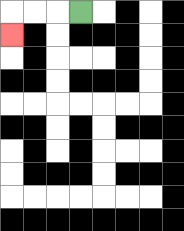{'start': '[3, 0]', 'end': '[0, 1]', 'path_directions': 'L,L,L,D', 'path_coordinates': '[[3, 0], [2, 0], [1, 0], [0, 0], [0, 1]]'}